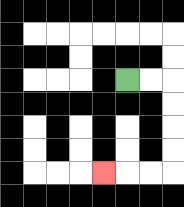{'start': '[5, 3]', 'end': '[4, 7]', 'path_directions': 'R,R,D,D,D,D,L,L,L', 'path_coordinates': '[[5, 3], [6, 3], [7, 3], [7, 4], [7, 5], [7, 6], [7, 7], [6, 7], [5, 7], [4, 7]]'}